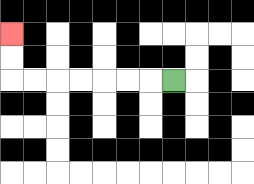{'start': '[7, 3]', 'end': '[0, 1]', 'path_directions': 'L,L,L,L,L,L,L,U,U', 'path_coordinates': '[[7, 3], [6, 3], [5, 3], [4, 3], [3, 3], [2, 3], [1, 3], [0, 3], [0, 2], [0, 1]]'}